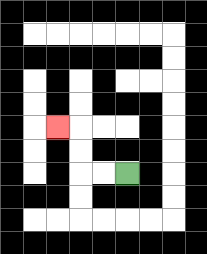{'start': '[5, 7]', 'end': '[2, 5]', 'path_directions': 'L,L,U,U,L', 'path_coordinates': '[[5, 7], [4, 7], [3, 7], [3, 6], [3, 5], [2, 5]]'}